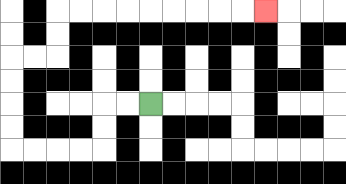{'start': '[6, 4]', 'end': '[11, 0]', 'path_directions': 'L,L,D,D,L,L,L,L,U,U,U,U,R,R,U,U,R,R,R,R,R,R,R,R,R', 'path_coordinates': '[[6, 4], [5, 4], [4, 4], [4, 5], [4, 6], [3, 6], [2, 6], [1, 6], [0, 6], [0, 5], [0, 4], [0, 3], [0, 2], [1, 2], [2, 2], [2, 1], [2, 0], [3, 0], [4, 0], [5, 0], [6, 0], [7, 0], [8, 0], [9, 0], [10, 0], [11, 0]]'}